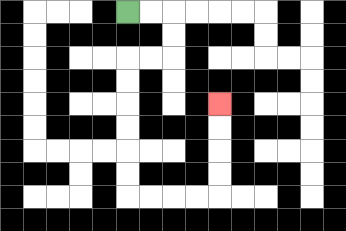{'start': '[5, 0]', 'end': '[9, 4]', 'path_directions': 'R,R,D,D,L,L,D,D,D,D,D,D,R,R,R,R,U,U,U,U', 'path_coordinates': '[[5, 0], [6, 0], [7, 0], [7, 1], [7, 2], [6, 2], [5, 2], [5, 3], [5, 4], [5, 5], [5, 6], [5, 7], [5, 8], [6, 8], [7, 8], [8, 8], [9, 8], [9, 7], [9, 6], [9, 5], [9, 4]]'}